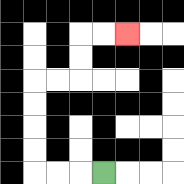{'start': '[4, 7]', 'end': '[5, 1]', 'path_directions': 'L,L,L,U,U,U,U,R,R,U,U,R,R', 'path_coordinates': '[[4, 7], [3, 7], [2, 7], [1, 7], [1, 6], [1, 5], [1, 4], [1, 3], [2, 3], [3, 3], [3, 2], [3, 1], [4, 1], [5, 1]]'}